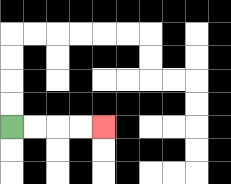{'start': '[0, 5]', 'end': '[4, 5]', 'path_directions': 'R,R,R,R', 'path_coordinates': '[[0, 5], [1, 5], [2, 5], [3, 5], [4, 5]]'}